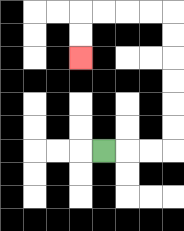{'start': '[4, 6]', 'end': '[3, 2]', 'path_directions': 'R,R,R,U,U,U,U,U,U,L,L,L,L,D,D', 'path_coordinates': '[[4, 6], [5, 6], [6, 6], [7, 6], [7, 5], [7, 4], [7, 3], [7, 2], [7, 1], [7, 0], [6, 0], [5, 0], [4, 0], [3, 0], [3, 1], [3, 2]]'}